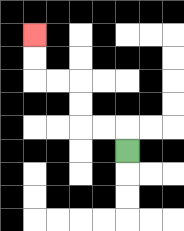{'start': '[5, 6]', 'end': '[1, 1]', 'path_directions': 'U,L,L,U,U,L,L,U,U', 'path_coordinates': '[[5, 6], [5, 5], [4, 5], [3, 5], [3, 4], [3, 3], [2, 3], [1, 3], [1, 2], [1, 1]]'}